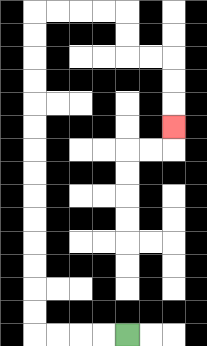{'start': '[5, 14]', 'end': '[7, 5]', 'path_directions': 'L,L,L,L,U,U,U,U,U,U,U,U,U,U,U,U,U,U,R,R,R,R,D,D,R,R,D,D,D', 'path_coordinates': '[[5, 14], [4, 14], [3, 14], [2, 14], [1, 14], [1, 13], [1, 12], [1, 11], [1, 10], [1, 9], [1, 8], [1, 7], [1, 6], [1, 5], [1, 4], [1, 3], [1, 2], [1, 1], [1, 0], [2, 0], [3, 0], [4, 0], [5, 0], [5, 1], [5, 2], [6, 2], [7, 2], [7, 3], [7, 4], [7, 5]]'}